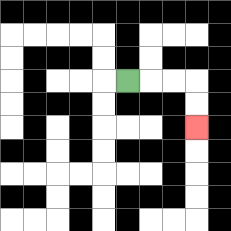{'start': '[5, 3]', 'end': '[8, 5]', 'path_directions': 'R,R,R,D,D', 'path_coordinates': '[[5, 3], [6, 3], [7, 3], [8, 3], [8, 4], [8, 5]]'}